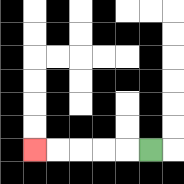{'start': '[6, 6]', 'end': '[1, 6]', 'path_directions': 'L,L,L,L,L', 'path_coordinates': '[[6, 6], [5, 6], [4, 6], [3, 6], [2, 6], [1, 6]]'}